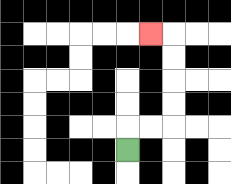{'start': '[5, 6]', 'end': '[6, 1]', 'path_directions': 'U,R,R,U,U,U,U,L', 'path_coordinates': '[[5, 6], [5, 5], [6, 5], [7, 5], [7, 4], [7, 3], [7, 2], [7, 1], [6, 1]]'}